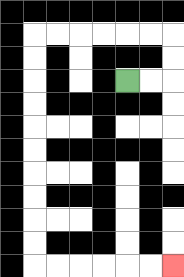{'start': '[5, 3]', 'end': '[7, 11]', 'path_directions': 'R,R,U,U,L,L,L,L,L,L,D,D,D,D,D,D,D,D,D,D,R,R,R,R,R,R', 'path_coordinates': '[[5, 3], [6, 3], [7, 3], [7, 2], [7, 1], [6, 1], [5, 1], [4, 1], [3, 1], [2, 1], [1, 1], [1, 2], [1, 3], [1, 4], [1, 5], [1, 6], [1, 7], [1, 8], [1, 9], [1, 10], [1, 11], [2, 11], [3, 11], [4, 11], [5, 11], [6, 11], [7, 11]]'}